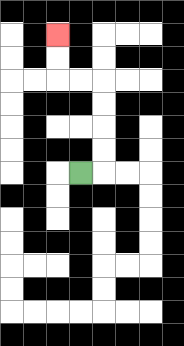{'start': '[3, 7]', 'end': '[2, 1]', 'path_directions': 'R,U,U,U,U,L,L,U,U', 'path_coordinates': '[[3, 7], [4, 7], [4, 6], [4, 5], [4, 4], [4, 3], [3, 3], [2, 3], [2, 2], [2, 1]]'}